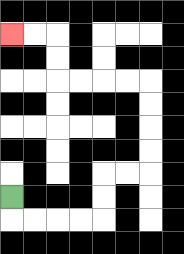{'start': '[0, 8]', 'end': '[0, 1]', 'path_directions': 'D,R,R,R,R,U,U,R,R,U,U,U,U,L,L,L,L,U,U,L,L', 'path_coordinates': '[[0, 8], [0, 9], [1, 9], [2, 9], [3, 9], [4, 9], [4, 8], [4, 7], [5, 7], [6, 7], [6, 6], [6, 5], [6, 4], [6, 3], [5, 3], [4, 3], [3, 3], [2, 3], [2, 2], [2, 1], [1, 1], [0, 1]]'}